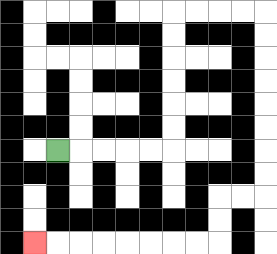{'start': '[2, 6]', 'end': '[1, 10]', 'path_directions': 'R,R,R,R,R,U,U,U,U,U,U,R,R,R,R,D,D,D,D,D,D,D,D,L,L,D,D,L,L,L,L,L,L,L,L', 'path_coordinates': '[[2, 6], [3, 6], [4, 6], [5, 6], [6, 6], [7, 6], [7, 5], [7, 4], [7, 3], [7, 2], [7, 1], [7, 0], [8, 0], [9, 0], [10, 0], [11, 0], [11, 1], [11, 2], [11, 3], [11, 4], [11, 5], [11, 6], [11, 7], [11, 8], [10, 8], [9, 8], [9, 9], [9, 10], [8, 10], [7, 10], [6, 10], [5, 10], [4, 10], [3, 10], [2, 10], [1, 10]]'}